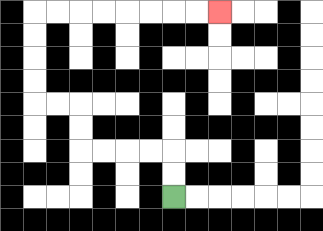{'start': '[7, 8]', 'end': '[9, 0]', 'path_directions': 'U,U,L,L,L,L,U,U,L,L,U,U,U,U,R,R,R,R,R,R,R,R', 'path_coordinates': '[[7, 8], [7, 7], [7, 6], [6, 6], [5, 6], [4, 6], [3, 6], [3, 5], [3, 4], [2, 4], [1, 4], [1, 3], [1, 2], [1, 1], [1, 0], [2, 0], [3, 0], [4, 0], [5, 0], [6, 0], [7, 0], [8, 0], [9, 0]]'}